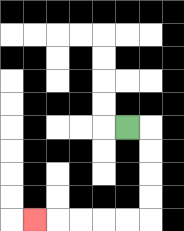{'start': '[5, 5]', 'end': '[1, 9]', 'path_directions': 'R,D,D,D,D,L,L,L,L,L', 'path_coordinates': '[[5, 5], [6, 5], [6, 6], [6, 7], [6, 8], [6, 9], [5, 9], [4, 9], [3, 9], [2, 9], [1, 9]]'}